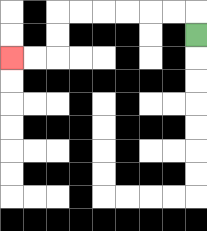{'start': '[8, 1]', 'end': '[0, 2]', 'path_directions': 'U,L,L,L,L,L,L,D,D,L,L', 'path_coordinates': '[[8, 1], [8, 0], [7, 0], [6, 0], [5, 0], [4, 0], [3, 0], [2, 0], [2, 1], [2, 2], [1, 2], [0, 2]]'}